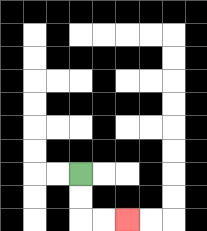{'start': '[3, 7]', 'end': '[5, 9]', 'path_directions': 'D,D,R,R', 'path_coordinates': '[[3, 7], [3, 8], [3, 9], [4, 9], [5, 9]]'}